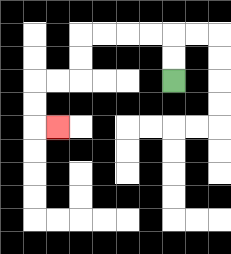{'start': '[7, 3]', 'end': '[2, 5]', 'path_directions': 'U,U,L,L,L,L,D,D,L,L,D,D,R', 'path_coordinates': '[[7, 3], [7, 2], [7, 1], [6, 1], [5, 1], [4, 1], [3, 1], [3, 2], [3, 3], [2, 3], [1, 3], [1, 4], [1, 5], [2, 5]]'}